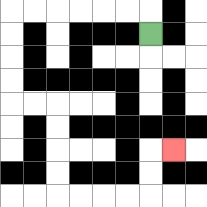{'start': '[6, 1]', 'end': '[7, 6]', 'path_directions': 'U,L,L,L,L,L,L,D,D,D,D,R,R,D,D,D,D,R,R,R,R,U,U,R', 'path_coordinates': '[[6, 1], [6, 0], [5, 0], [4, 0], [3, 0], [2, 0], [1, 0], [0, 0], [0, 1], [0, 2], [0, 3], [0, 4], [1, 4], [2, 4], [2, 5], [2, 6], [2, 7], [2, 8], [3, 8], [4, 8], [5, 8], [6, 8], [6, 7], [6, 6], [7, 6]]'}